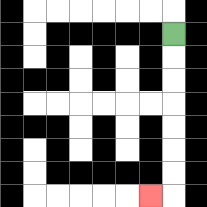{'start': '[7, 1]', 'end': '[6, 8]', 'path_directions': 'D,D,D,D,D,D,D,L', 'path_coordinates': '[[7, 1], [7, 2], [7, 3], [7, 4], [7, 5], [7, 6], [7, 7], [7, 8], [6, 8]]'}